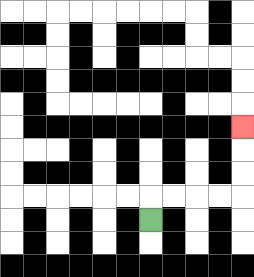{'start': '[6, 9]', 'end': '[10, 5]', 'path_directions': 'U,R,R,R,R,U,U,U', 'path_coordinates': '[[6, 9], [6, 8], [7, 8], [8, 8], [9, 8], [10, 8], [10, 7], [10, 6], [10, 5]]'}